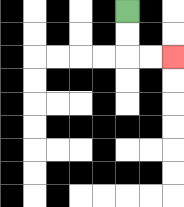{'start': '[5, 0]', 'end': '[7, 2]', 'path_directions': 'D,D,R,R', 'path_coordinates': '[[5, 0], [5, 1], [5, 2], [6, 2], [7, 2]]'}